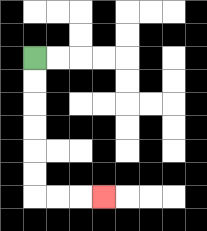{'start': '[1, 2]', 'end': '[4, 8]', 'path_directions': 'D,D,D,D,D,D,R,R,R', 'path_coordinates': '[[1, 2], [1, 3], [1, 4], [1, 5], [1, 6], [1, 7], [1, 8], [2, 8], [3, 8], [4, 8]]'}